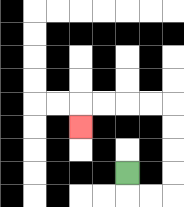{'start': '[5, 7]', 'end': '[3, 5]', 'path_directions': 'D,R,R,U,U,U,U,L,L,L,L,D', 'path_coordinates': '[[5, 7], [5, 8], [6, 8], [7, 8], [7, 7], [7, 6], [7, 5], [7, 4], [6, 4], [5, 4], [4, 4], [3, 4], [3, 5]]'}